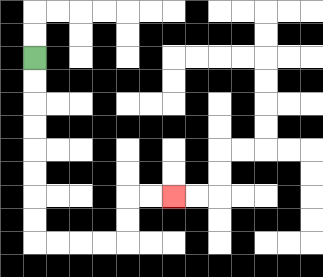{'start': '[1, 2]', 'end': '[7, 8]', 'path_directions': 'D,D,D,D,D,D,D,D,R,R,R,R,U,U,R,R', 'path_coordinates': '[[1, 2], [1, 3], [1, 4], [1, 5], [1, 6], [1, 7], [1, 8], [1, 9], [1, 10], [2, 10], [3, 10], [4, 10], [5, 10], [5, 9], [5, 8], [6, 8], [7, 8]]'}